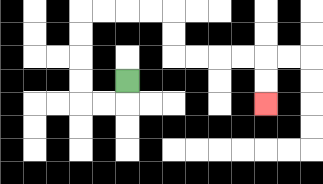{'start': '[5, 3]', 'end': '[11, 4]', 'path_directions': 'D,L,L,U,U,U,U,R,R,R,R,D,D,R,R,R,R,D,D', 'path_coordinates': '[[5, 3], [5, 4], [4, 4], [3, 4], [3, 3], [3, 2], [3, 1], [3, 0], [4, 0], [5, 0], [6, 0], [7, 0], [7, 1], [7, 2], [8, 2], [9, 2], [10, 2], [11, 2], [11, 3], [11, 4]]'}